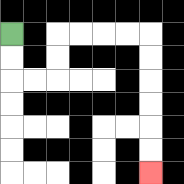{'start': '[0, 1]', 'end': '[6, 7]', 'path_directions': 'D,D,R,R,U,U,R,R,R,R,D,D,D,D,D,D', 'path_coordinates': '[[0, 1], [0, 2], [0, 3], [1, 3], [2, 3], [2, 2], [2, 1], [3, 1], [4, 1], [5, 1], [6, 1], [6, 2], [6, 3], [6, 4], [6, 5], [6, 6], [6, 7]]'}